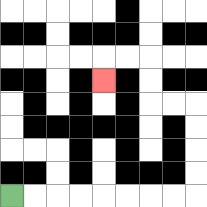{'start': '[0, 8]', 'end': '[4, 3]', 'path_directions': 'R,R,R,R,R,R,R,R,U,U,U,U,L,L,U,U,L,L,D', 'path_coordinates': '[[0, 8], [1, 8], [2, 8], [3, 8], [4, 8], [5, 8], [6, 8], [7, 8], [8, 8], [8, 7], [8, 6], [8, 5], [8, 4], [7, 4], [6, 4], [6, 3], [6, 2], [5, 2], [4, 2], [4, 3]]'}